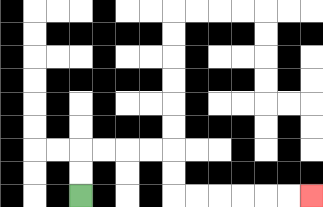{'start': '[3, 8]', 'end': '[13, 8]', 'path_directions': 'U,U,R,R,R,R,D,D,R,R,R,R,R,R', 'path_coordinates': '[[3, 8], [3, 7], [3, 6], [4, 6], [5, 6], [6, 6], [7, 6], [7, 7], [7, 8], [8, 8], [9, 8], [10, 8], [11, 8], [12, 8], [13, 8]]'}